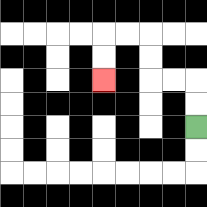{'start': '[8, 5]', 'end': '[4, 3]', 'path_directions': 'U,U,L,L,U,U,L,L,D,D', 'path_coordinates': '[[8, 5], [8, 4], [8, 3], [7, 3], [6, 3], [6, 2], [6, 1], [5, 1], [4, 1], [4, 2], [4, 3]]'}